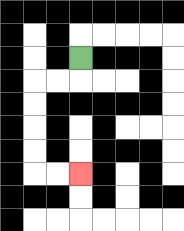{'start': '[3, 2]', 'end': '[3, 7]', 'path_directions': 'D,L,L,D,D,D,D,R,R', 'path_coordinates': '[[3, 2], [3, 3], [2, 3], [1, 3], [1, 4], [1, 5], [1, 6], [1, 7], [2, 7], [3, 7]]'}